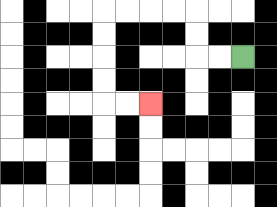{'start': '[10, 2]', 'end': '[6, 4]', 'path_directions': 'L,L,U,U,L,L,L,L,D,D,D,D,R,R', 'path_coordinates': '[[10, 2], [9, 2], [8, 2], [8, 1], [8, 0], [7, 0], [6, 0], [5, 0], [4, 0], [4, 1], [4, 2], [4, 3], [4, 4], [5, 4], [6, 4]]'}